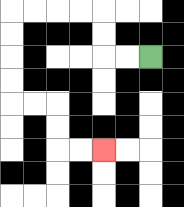{'start': '[6, 2]', 'end': '[4, 6]', 'path_directions': 'L,L,U,U,L,L,L,L,D,D,D,D,R,R,D,D,R,R', 'path_coordinates': '[[6, 2], [5, 2], [4, 2], [4, 1], [4, 0], [3, 0], [2, 0], [1, 0], [0, 0], [0, 1], [0, 2], [0, 3], [0, 4], [1, 4], [2, 4], [2, 5], [2, 6], [3, 6], [4, 6]]'}